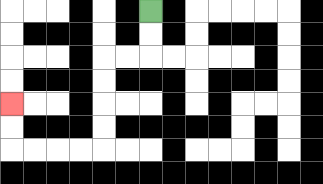{'start': '[6, 0]', 'end': '[0, 4]', 'path_directions': 'D,D,L,L,D,D,D,D,L,L,L,L,U,U', 'path_coordinates': '[[6, 0], [6, 1], [6, 2], [5, 2], [4, 2], [4, 3], [4, 4], [4, 5], [4, 6], [3, 6], [2, 6], [1, 6], [0, 6], [0, 5], [0, 4]]'}